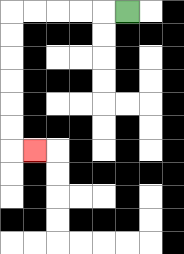{'start': '[5, 0]', 'end': '[1, 6]', 'path_directions': 'L,L,L,L,L,D,D,D,D,D,D,R', 'path_coordinates': '[[5, 0], [4, 0], [3, 0], [2, 0], [1, 0], [0, 0], [0, 1], [0, 2], [0, 3], [0, 4], [0, 5], [0, 6], [1, 6]]'}